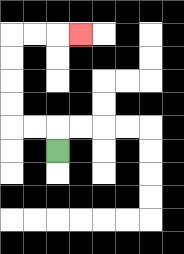{'start': '[2, 6]', 'end': '[3, 1]', 'path_directions': 'U,L,L,U,U,U,U,R,R,R', 'path_coordinates': '[[2, 6], [2, 5], [1, 5], [0, 5], [0, 4], [0, 3], [0, 2], [0, 1], [1, 1], [2, 1], [3, 1]]'}